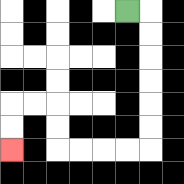{'start': '[5, 0]', 'end': '[0, 6]', 'path_directions': 'R,D,D,D,D,D,D,L,L,L,L,U,U,L,L,D,D', 'path_coordinates': '[[5, 0], [6, 0], [6, 1], [6, 2], [6, 3], [6, 4], [6, 5], [6, 6], [5, 6], [4, 6], [3, 6], [2, 6], [2, 5], [2, 4], [1, 4], [0, 4], [0, 5], [0, 6]]'}